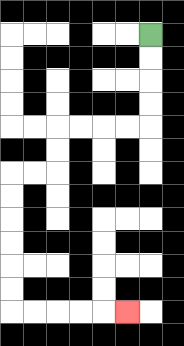{'start': '[6, 1]', 'end': '[5, 13]', 'path_directions': 'D,D,D,D,L,L,L,L,D,D,L,L,D,D,D,D,D,D,R,R,R,R,R', 'path_coordinates': '[[6, 1], [6, 2], [6, 3], [6, 4], [6, 5], [5, 5], [4, 5], [3, 5], [2, 5], [2, 6], [2, 7], [1, 7], [0, 7], [0, 8], [0, 9], [0, 10], [0, 11], [0, 12], [0, 13], [1, 13], [2, 13], [3, 13], [4, 13], [5, 13]]'}